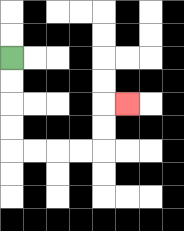{'start': '[0, 2]', 'end': '[5, 4]', 'path_directions': 'D,D,D,D,R,R,R,R,U,U,R', 'path_coordinates': '[[0, 2], [0, 3], [0, 4], [0, 5], [0, 6], [1, 6], [2, 6], [3, 6], [4, 6], [4, 5], [4, 4], [5, 4]]'}